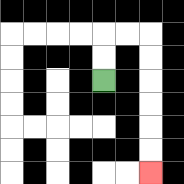{'start': '[4, 3]', 'end': '[6, 7]', 'path_directions': 'U,U,R,R,D,D,D,D,D,D', 'path_coordinates': '[[4, 3], [4, 2], [4, 1], [5, 1], [6, 1], [6, 2], [6, 3], [6, 4], [6, 5], [6, 6], [6, 7]]'}